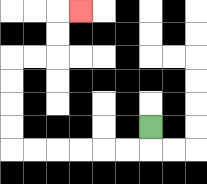{'start': '[6, 5]', 'end': '[3, 0]', 'path_directions': 'D,L,L,L,L,L,L,U,U,U,U,R,R,U,U,R', 'path_coordinates': '[[6, 5], [6, 6], [5, 6], [4, 6], [3, 6], [2, 6], [1, 6], [0, 6], [0, 5], [0, 4], [0, 3], [0, 2], [1, 2], [2, 2], [2, 1], [2, 0], [3, 0]]'}